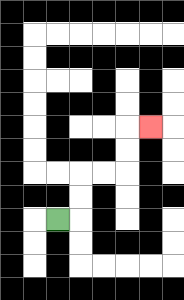{'start': '[2, 9]', 'end': '[6, 5]', 'path_directions': 'R,U,U,R,R,U,U,R', 'path_coordinates': '[[2, 9], [3, 9], [3, 8], [3, 7], [4, 7], [5, 7], [5, 6], [5, 5], [6, 5]]'}